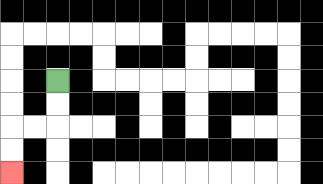{'start': '[2, 3]', 'end': '[0, 7]', 'path_directions': 'D,D,L,L,D,D', 'path_coordinates': '[[2, 3], [2, 4], [2, 5], [1, 5], [0, 5], [0, 6], [0, 7]]'}